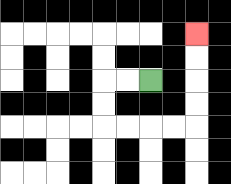{'start': '[6, 3]', 'end': '[8, 1]', 'path_directions': 'L,L,D,D,R,R,R,R,U,U,U,U', 'path_coordinates': '[[6, 3], [5, 3], [4, 3], [4, 4], [4, 5], [5, 5], [6, 5], [7, 5], [8, 5], [8, 4], [8, 3], [8, 2], [8, 1]]'}